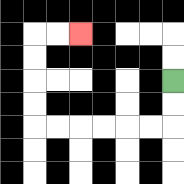{'start': '[7, 3]', 'end': '[3, 1]', 'path_directions': 'D,D,L,L,L,L,L,L,U,U,U,U,R,R', 'path_coordinates': '[[7, 3], [7, 4], [7, 5], [6, 5], [5, 5], [4, 5], [3, 5], [2, 5], [1, 5], [1, 4], [1, 3], [1, 2], [1, 1], [2, 1], [3, 1]]'}